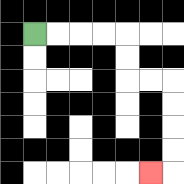{'start': '[1, 1]', 'end': '[6, 7]', 'path_directions': 'R,R,R,R,D,D,R,R,D,D,D,D,L', 'path_coordinates': '[[1, 1], [2, 1], [3, 1], [4, 1], [5, 1], [5, 2], [5, 3], [6, 3], [7, 3], [7, 4], [7, 5], [7, 6], [7, 7], [6, 7]]'}